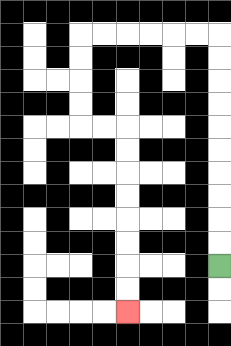{'start': '[9, 11]', 'end': '[5, 13]', 'path_directions': 'U,U,U,U,U,U,U,U,U,U,L,L,L,L,L,L,D,D,D,D,R,R,D,D,D,D,D,D,D,D', 'path_coordinates': '[[9, 11], [9, 10], [9, 9], [9, 8], [9, 7], [9, 6], [9, 5], [9, 4], [9, 3], [9, 2], [9, 1], [8, 1], [7, 1], [6, 1], [5, 1], [4, 1], [3, 1], [3, 2], [3, 3], [3, 4], [3, 5], [4, 5], [5, 5], [5, 6], [5, 7], [5, 8], [5, 9], [5, 10], [5, 11], [5, 12], [5, 13]]'}